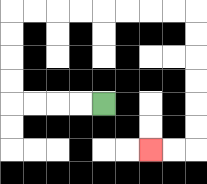{'start': '[4, 4]', 'end': '[6, 6]', 'path_directions': 'L,L,L,L,U,U,U,U,R,R,R,R,R,R,R,R,D,D,D,D,D,D,L,L', 'path_coordinates': '[[4, 4], [3, 4], [2, 4], [1, 4], [0, 4], [0, 3], [0, 2], [0, 1], [0, 0], [1, 0], [2, 0], [3, 0], [4, 0], [5, 0], [6, 0], [7, 0], [8, 0], [8, 1], [8, 2], [8, 3], [8, 4], [8, 5], [8, 6], [7, 6], [6, 6]]'}